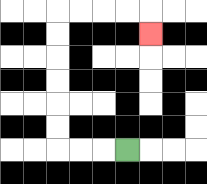{'start': '[5, 6]', 'end': '[6, 1]', 'path_directions': 'L,L,L,U,U,U,U,U,U,R,R,R,R,D', 'path_coordinates': '[[5, 6], [4, 6], [3, 6], [2, 6], [2, 5], [2, 4], [2, 3], [2, 2], [2, 1], [2, 0], [3, 0], [4, 0], [5, 0], [6, 0], [6, 1]]'}